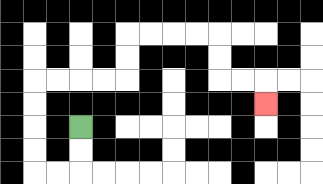{'start': '[3, 5]', 'end': '[11, 4]', 'path_directions': 'D,D,L,L,U,U,U,U,R,R,R,R,U,U,R,R,R,R,D,D,R,R,D', 'path_coordinates': '[[3, 5], [3, 6], [3, 7], [2, 7], [1, 7], [1, 6], [1, 5], [1, 4], [1, 3], [2, 3], [3, 3], [4, 3], [5, 3], [5, 2], [5, 1], [6, 1], [7, 1], [8, 1], [9, 1], [9, 2], [9, 3], [10, 3], [11, 3], [11, 4]]'}